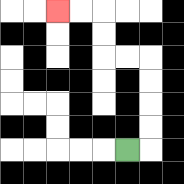{'start': '[5, 6]', 'end': '[2, 0]', 'path_directions': 'R,U,U,U,U,L,L,U,U,L,L', 'path_coordinates': '[[5, 6], [6, 6], [6, 5], [6, 4], [6, 3], [6, 2], [5, 2], [4, 2], [4, 1], [4, 0], [3, 0], [2, 0]]'}